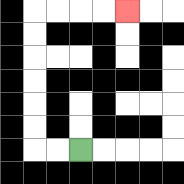{'start': '[3, 6]', 'end': '[5, 0]', 'path_directions': 'L,L,U,U,U,U,U,U,R,R,R,R', 'path_coordinates': '[[3, 6], [2, 6], [1, 6], [1, 5], [1, 4], [1, 3], [1, 2], [1, 1], [1, 0], [2, 0], [3, 0], [4, 0], [5, 0]]'}